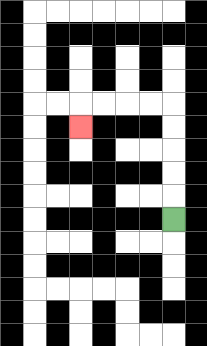{'start': '[7, 9]', 'end': '[3, 5]', 'path_directions': 'U,U,U,U,U,L,L,L,L,D', 'path_coordinates': '[[7, 9], [7, 8], [7, 7], [7, 6], [7, 5], [7, 4], [6, 4], [5, 4], [4, 4], [3, 4], [3, 5]]'}